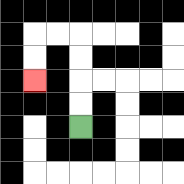{'start': '[3, 5]', 'end': '[1, 3]', 'path_directions': 'U,U,U,U,L,L,D,D', 'path_coordinates': '[[3, 5], [3, 4], [3, 3], [3, 2], [3, 1], [2, 1], [1, 1], [1, 2], [1, 3]]'}